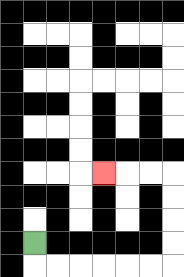{'start': '[1, 10]', 'end': '[4, 7]', 'path_directions': 'D,R,R,R,R,R,R,U,U,U,U,L,L,L', 'path_coordinates': '[[1, 10], [1, 11], [2, 11], [3, 11], [4, 11], [5, 11], [6, 11], [7, 11], [7, 10], [7, 9], [7, 8], [7, 7], [6, 7], [5, 7], [4, 7]]'}